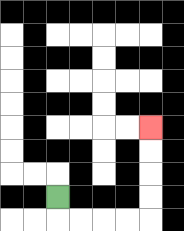{'start': '[2, 8]', 'end': '[6, 5]', 'path_directions': 'D,R,R,R,R,U,U,U,U', 'path_coordinates': '[[2, 8], [2, 9], [3, 9], [4, 9], [5, 9], [6, 9], [6, 8], [6, 7], [6, 6], [6, 5]]'}